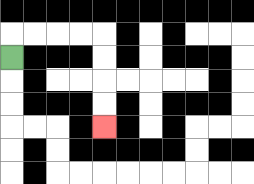{'start': '[0, 2]', 'end': '[4, 5]', 'path_directions': 'U,R,R,R,R,D,D,D,D', 'path_coordinates': '[[0, 2], [0, 1], [1, 1], [2, 1], [3, 1], [4, 1], [4, 2], [4, 3], [4, 4], [4, 5]]'}